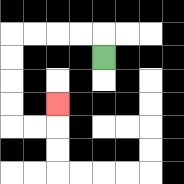{'start': '[4, 2]', 'end': '[2, 4]', 'path_directions': 'U,L,L,L,L,D,D,D,D,R,R,U', 'path_coordinates': '[[4, 2], [4, 1], [3, 1], [2, 1], [1, 1], [0, 1], [0, 2], [0, 3], [0, 4], [0, 5], [1, 5], [2, 5], [2, 4]]'}